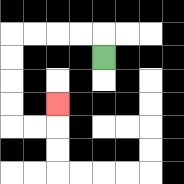{'start': '[4, 2]', 'end': '[2, 4]', 'path_directions': 'U,L,L,L,L,D,D,D,D,R,R,U', 'path_coordinates': '[[4, 2], [4, 1], [3, 1], [2, 1], [1, 1], [0, 1], [0, 2], [0, 3], [0, 4], [0, 5], [1, 5], [2, 5], [2, 4]]'}